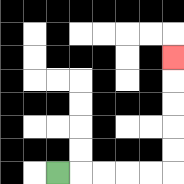{'start': '[2, 7]', 'end': '[7, 2]', 'path_directions': 'R,R,R,R,R,U,U,U,U,U', 'path_coordinates': '[[2, 7], [3, 7], [4, 7], [5, 7], [6, 7], [7, 7], [7, 6], [7, 5], [7, 4], [7, 3], [7, 2]]'}